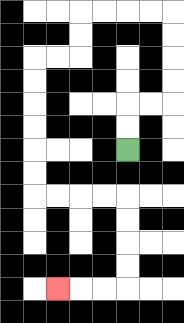{'start': '[5, 6]', 'end': '[2, 12]', 'path_directions': 'U,U,R,R,U,U,U,U,L,L,L,L,D,D,L,L,D,D,D,D,D,D,R,R,R,R,D,D,D,D,L,L,L', 'path_coordinates': '[[5, 6], [5, 5], [5, 4], [6, 4], [7, 4], [7, 3], [7, 2], [7, 1], [7, 0], [6, 0], [5, 0], [4, 0], [3, 0], [3, 1], [3, 2], [2, 2], [1, 2], [1, 3], [1, 4], [1, 5], [1, 6], [1, 7], [1, 8], [2, 8], [3, 8], [4, 8], [5, 8], [5, 9], [5, 10], [5, 11], [5, 12], [4, 12], [3, 12], [2, 12]]'}